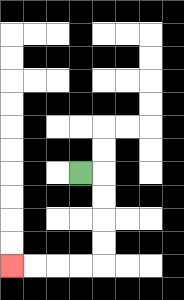{'start': '[3, 7]', 'end': '[0, 11]', 'path_directions': 'R,D,D,D,D,L,L,L,L', 'path_coordinates': '[[3, 7], [4, 7], [4, 8], [4, 9], [4, 10], [4, 11], [3, 11], [2, 11], [1, 11], [0, 11]]'}